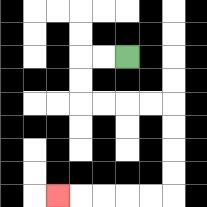{'start': '[5, 2]', 'end': '[2, 8]', 'path_directions': 'L,L,D,D,R,R,R,R,D,D,D,D,L,L,L,L,L', 'path_coordinates': '[[5, 2], [4, 2], [3, 2], [3, 3], [3, 4], [4, 4], [5, 4], [6, 4], [7, 4], [7, 5], [7, 6], [7, 7], [7, 8], [6, 8], [5, 8], [4, 8], [3, 8], [2, 8]]'}